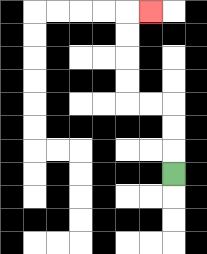{'start': '[7, 7]', 'end': '[6, 0]', 'path_directions': 'U,U,U,L,L,U,U,U,U,R', 'path_coordinates': '[[7, 7], [7, 6], [7, 5], [7, 4], [6, 4], [5, 4], [5, 3], [5, 2], [5, 1], [5, 0], [6, 0]]'}